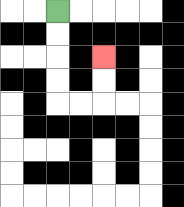{'start': '[2, 0]', 'end': '[4, 2]', 'path_directions': 'D,D,D,D,R,R,U,U', 'path_coordinates': '[[2, 0], [2, 1], [2, 2], [2, 3], [2, 4], [3, 4], [4, 4], [4, 3], [4, 2]]'}